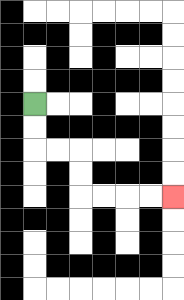{'start': '[1, 4]', 'end': '[7, 8]', 'path_directions': 'D,D,R,R,D,D,R,R,R,R', 'path_coordinates': '[[1, 4], [1, 5], [1, 6], [2, 6], [3, 6], [3, 7], [3, 8], [4, 8], [5, 8], [6, 8], [7, 8]]'}